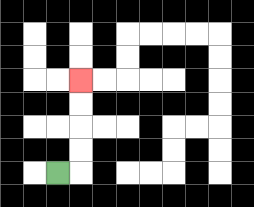{'start': '[2, 7]', 'end': '[3, 3]', 'path_directions': 'R,U,U,U,U', 'path_coordinates': '[[2, 7], [3, 7], [3, 6], [3, 5], [3, 4], [3, 3]]'}